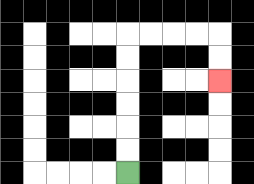{'start': '[5, 7]', 'end': '[9, 3]', 'path_directions': 'U,U,U,U,U,U,R,R,R,R,D,D', 'path_coordinates': '[[5, 7], [5, 6], [5, 5], [5, 4], [5, 3], [5, 2], [5, 1], [6, 1], [7, 1], [8, 1], [9, 1], [9, 2], [9, 3]]'}